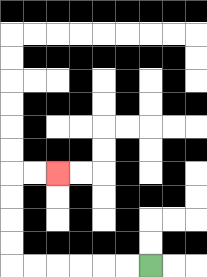{'start': '[6, 11]', 'end': '[2, 7]', 'path_directions': 'L,L,L,L,L,L,U,U,U,U,R,R', 'path_coordinates': '[[6, 11], [5, 11], [4, 11], [3, 11], [2, 11], [1, 11], [0, 11], [0, 10], [0, 9], [0, 8], [0, 7], [1, 7], [2, 7]]'}